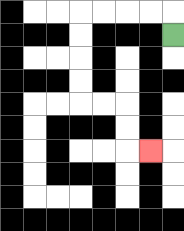{'start': '[7, 1]', 'end': '[6, 6]', 'path_directions': 'U,L,L,L,L,D,D,D,D,R,R,D,D,R', 'path_coordinates': '[[7, 1], [7, 0], [6, 0], [5, 0], [4, 0], [3, 0], [3, 1], [3, 2], [3, 3], [3, 4], [4, 4], [5, 4], [5, 5], [5, 6], [6, 6]]'}